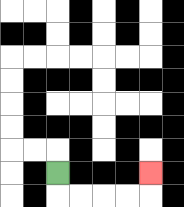{'start': '[2, 7]', 'end': '[6, 7]', 'path_directions': 'D,R,R,R,R,U', 'path_coordinates': '[[2, 7], [2, 8], [3, 8], [4, 8], [5, 8], [6, 8], [6, 7]]'}